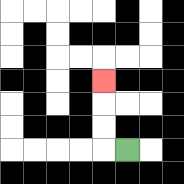{'start': '[5, 6]', 'end': '[4, 3]', 'path_directions': 'L,U,U,U', 'path_coordinates': '[[5, 6], [4, 6], [4, 5], [4, 4], [4, 3]]'}